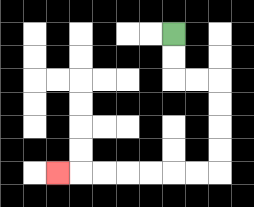{'start': '[7, 1]', 'end': '[2, 7]', 'path_directions': 'D,D,R,R,D,D,D,D,L,L,L,L,L,L,L', 'path_coordinates': '[[7, 1], [7, 2], [7, 3], [8, 3], [9, 3], [9, 4], [9, 5], [9, 6], [9, 7], [8, 7], [7, 7], [6, 7], [5, 7], [4, 7], [3, 7], [2, 7]]'}